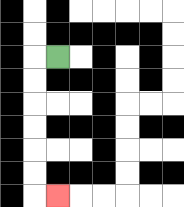{'start': '[2, 2]', 'end': '[2, 8]', 'path_directions': 'L,D,D,D,D,D,D,R', 'path_coordinates': '[[2, 2], [1, 2], [1, 3], [1, 4], [1, 5], [1, 6], [1, 7], [1, 8], [2, 8]]'}